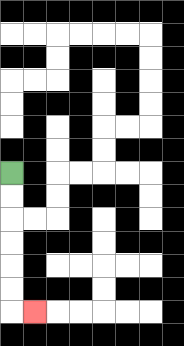{'start': '[0, 7]', 'end': '[1, 13]', 'path_directions': 'D,D,D,D,D,D,R', 'path_coordinates': '[[0, 7], [0, 8], [0, 9], [0, 10], [0, 11], [0, 12], [0, 13], [1, 13]]'}